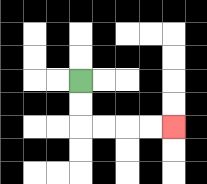{'start': '[3, 3]', 'end': '[7, 5]', 'path_directions': 'D,D,R,R,R,R', 'path_coordinates': '[[3, 3], [3, 4], [3, 5], [4, 5], [5, 5], [6, 5], [7, 5]]'}